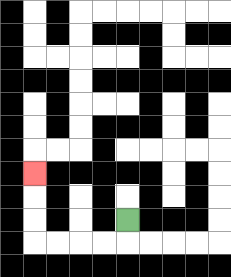{'start': '[5, 9]', 'end': '[1, 7]', 'path_directions': 'D,L,L,L,L,U,U,U', 'path_coordinates': '[[5, 9], [5, 10], [4, 10], [3, 10], [2, 10], [1, 10], [1, 9], [1, 8], [1, 7]]'}